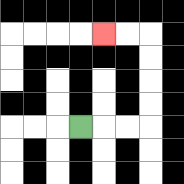{'start': '[3, 5]', 'end': '[4, 1]', 'path_directions': 'R,R,R,U,U,U,U,L,L', 'path_coordinates': '[[3, 5], [4, 5], [5, 5], [6, 5], [6, 4], [6, 3], [6, 2], [6, 1], [5, 1], [4, 1]]'}